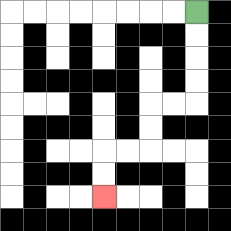{'start': '[8, 0]', 'end': '[4, 8]', 'path_directions': 'D,D,D,D,L,L,D,D,L,L,D,D', 'path_coordinates': '[[8, 0], [8, 1], [8, 2], [8, 3], [8, 4], [7, 4], [6, 4], [6, 5], [6, 6], [5, 6], [4, 6], [4, 7], [4, 8]]'}